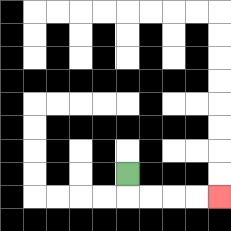{'start': '[5, 7]', 'end': '[9, 8]', 'path_directions': 'D,R,R,R,R', 'path_coordinates': '[[5, 7], [5, 8], [6, 8], [7, 8], [8, 8], [9, 8]]'}